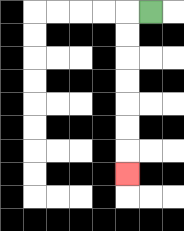{'start': '[6, 0]', 'end': '[5, 7]', 'path_directions': 'L,D,D,D,D,D,D,D', 'path_coordinates': '[[6, 0], [5, 0], [5, 1], [5, 2], [5, 3], [5, 4], [5, 5], [5, 6], [5, 7]]'}